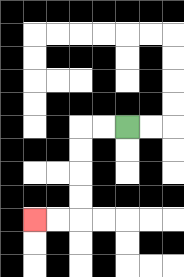{'start': '[5, 5]', 'end': '[1, 9]', 'path_directions': 'L,L,D,D,D,D,L,L', 'path_coordinates': '[[5, 5], [4, 5], [3, 5], [3, 6], [3, 7], [3, 8], [3, 9], [2, 9], [1, 9]]'}